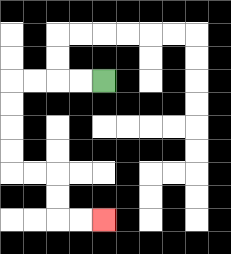{'start': '[4, 3]', 'end': '[4, 9]', 'path_directions': 'L,L,L,L,D,D,D,D,R,R,D,D,R,R', 'path_coordinates': '[[4, 3], [3, 3], [2, 3], [1, 3], [0, 3], [0, 4], [0, 5], [0, 6], [0, 7], [1, 7], [2, 7], [2, 8], [2, 9], [3, 9], [4, 9]]'}